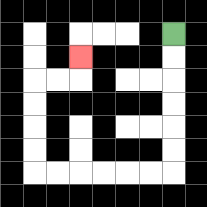{'start': '[7, 1]', 'end': '[3, 2]', 'path_directions': 'D,D,D,D,D,D,L,L,L,L,L,L,U,U,U,U,R,R,U', 'path_coordinates': '[[7, 1], [7, 2], [7, 3], [7, 4], [7, 5], [7, 6], [7, 7], [6, 7], [5, 7], [4, 7], [3, 7], [2, 7], [1, 7], [1, 6], [1, 5], [1, 4], [1, 3], [2, 3], [3, 3], [3, 2]]'}